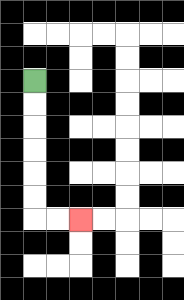{'start': '[1, 3]', 'end': '[3, 9]', 'path_directions': 'D,D,D,D,D,D,R,R', 'path_coordinates': '[[1, 3], [1, 4], [1, 5], [1, 6], [1, 7], [1, 8], [1, 9], [2, 9], [3, 9]]'}